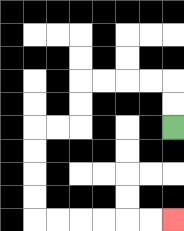{'start': '[7, 5]', 'end': '[7, 9]', 'path_directions': 'U,U,L,L,L,L,D,D,L,L,D,D,D,D,R,R,R,R,R,R', 'path_coordinates': '[[7, 5], [7, 4], [7, 3], [6, 3], [5, 3], [4, 3], [3, 3], [3, 4], [3, 5], [2, 5], [1, 5], [1, 6], [1, 7], [1, 8], [1, 9], [2, 9], [3, 9], [4, 9], [5, 9], [6, 9], [7, 9]]'}